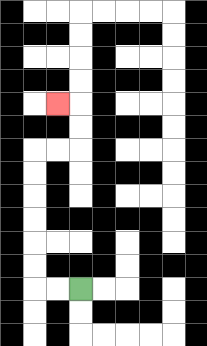{'start': '[3, 12]', 'end': '[2, 4]', 'path_directions': 'L,L,U,U,U,U,U,U,R,R,U,U,L', 'path_coordinates': '[[3, 12], [2, 12], [1, 12], [1, 11], [1, 10], [1, 9], [1, 8], [1, 7], [1, 6], [2, 6], [3, 6], [3, 5], [3, 4], [2, 4]]'}